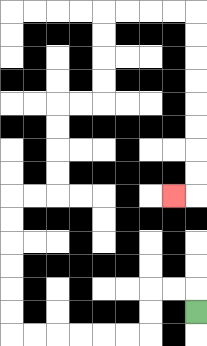{'start': '[8, 13]', 'end': '[7, 8]', 'path_directions': 'U,L,L,D,D,L,L,L,L,L,L,U,U,U,U,U,U,R,R,U,U,U,U,R,R,U,U,U,U,R,R,R,R,D,D,D,D,D,D,D,D,L', 'path_coordinates': '[[8, 13], [8, 12], [7, 12], [6, 12], [6, 13], [6, 14], [5, 14], [4, 14], [3, 14], [2, 14], [1, 14], [0, 14], [0, 13], [0, 12], [0, 11], [0, 10], [0, 9], [0, 8], [1, 8], [2, 8], [2, 7], [2, 6], [2, 5], [2, 4], [3, 4], [4, 4], [4, 3], [4, 2], [4, 1], [4, 0], [5, 0], [6, 0], [7, 0], [8, 0], [8, 1], [8, 2], [8, 3], [8, 4], [8, 5], [8, 6], [8, 7], [8, 8], [7, 8]]'}